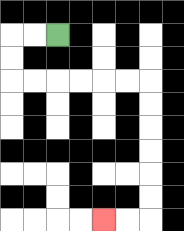{'start': '[2, 1]', 'end': '[4, 9]', 'path_directions': 'L,L,D,D,R,R,R,R,R,R,D,D,D,D,D,D,L,L', 'path_coordinates': '[[2, 1], [1, 1], [0, 1], [0, 2], [0, 3], [1, 3], [2, 3], [3, 3], [4, 3], [5, 3], [6, 3], [6, 4], [6, 5], [6, 6], [6, 7], [6, 8], [6, 9], [5, 9], [4, 9]]'}